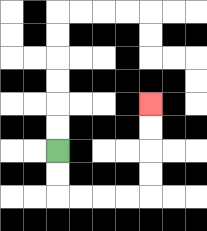{'start': '[2, 6]', 'end': '[6, 4]', 'path_directions': 'D,D,R,R,R,R,U,U,U,U', 'path_coordinates': '[[2, 6], [2, 7], [2, 8], [3, 8], [4, 8], [5, 8], [6, 8], [6, 7], [6, 6], [6, 5], [6, 4]]'}